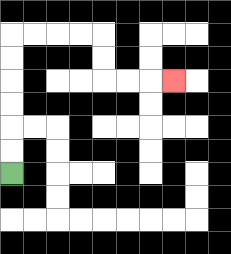{'start': '[0, 7]', 'end': '[7, 3]', 'path_directions': 'U,U,U,U,U,U,R,R,R,R,D,D,R,R,R', 'path_coordinates': '[[0, 7], [0, 6], [0, 5], [0, 4], [0, 3], [0, 2], [0, 1], [1, 1], [2, 1], [3, 1], [4, 1], [4, 2], [4, 3], [5, 3], [6, 3], [7, 3]]'}